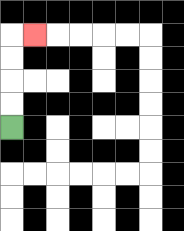{'start': '[0, 5]', 'end': '[1, 1]', 'path_directions': 'U,U,U,U,R', 'path_coordinates': '[[0, 5], [0, 4], [0, 3], [0, 2], [0, 1], [1, 1]]'}